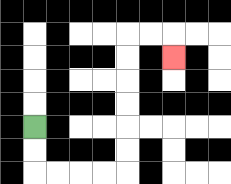{'start': '[1, 5]', 'end': '[7, 2]', 'path_directions': 'D,D,R,R,R,R,U,U,U,U,U,U,R,R,D', 'path_coordinates': '[[1, 5], [1, 6], [1, 7], [2, 7], [3, 7], [4, 7], [5, 7], [5, 6], [5, 5], [5, 4], [5, 3], [5, 2], [5, 1], [6, 1], [7, 1], [7, 2]]'}